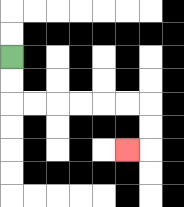{'start': '[0, 2]', 'end': '[5, 6]', 'path_directions': 'D,D,R,R,R,R,R,R,D,D,L', 'path_coordinates': '[[0, 2], [0, 3], [0, 4], [1, 4], [2, 4], [3, 4], [4, 4], [5, 4], [6, 4], [6, 5], [6, 6], [5, 6]]'}